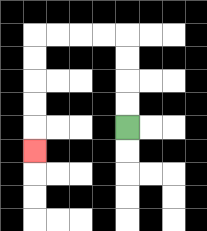{'start': '[5, 5]', 'end': '[1, 6]', 'path_directions': 'U,U,U,U,L,L,L,L,D,D,D,D,D', 'path_coordinates': '[[5, 5], [5, 4], [5, 3], [5, 2], [5, 1], [4, 1], [3, 1], [2, 1], [1, 1], [1, 2], [1, 3], [1, 4], [1, 5], [1, 6]]'}